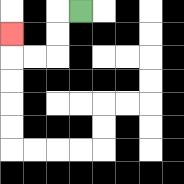{'start': '[3, 0]', 'end': '[0, 1]', 'path_directions': 'L,D,D,L,L,U', 'path_coordinates': '[[3, 0], [2, 0], [2, 1], [2, 2], [1, 2], [0, 2], [0, 1]]'}